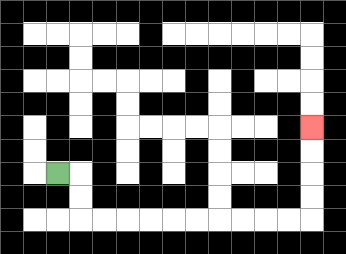{'start': '[2, 7]', 'end': '[13, 5]', 'path_directions': 'R,D,D,R,R,R,R,R,R,R,R,R,R,U,U,U,U', 'path_coordinates': '[[2, 7], [3, 7], [3, 8], [3, 9], [4, 9], [5, 9], [6, 9], [7, 9], [8, 9], [9, 9], [10, 9], [11, 9], [12, 9], [13, 9], [13, 8], [13, 7], [13, 6], [13, 5]]'}